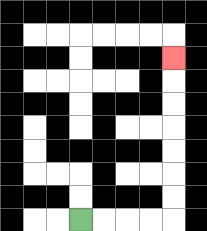{'start': '[3, 9]', 'end': '[7, 2]', 'path_directions': 'R,R,R,R,U,U,U,U,U,U,U', 'path_coordinates': '[[3, 9], [4, 9], [5, 9], [6, 9], [7, 9], [7, 8], [7, 7], [7, 6], [7, 5], [7, 4], [7, 3], [7, 2]]'}